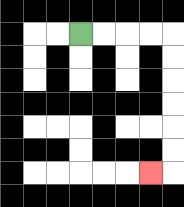{'start': '[3, 1]', 'end': '[6, 7]', 'path_directions': 'R,R,R,R,D,D,D,D,D,D,L', 'path_coordinates': '[[3, 1], [4, 1], [5, 1], [6, 1], [7, 1], [7, 2], [7, 3], [7, 4], [7, 5], [7, 6], [7, 7], [6, 7]]'}